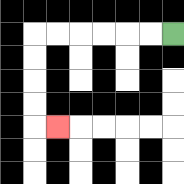{'start': '[7, 1]', 'end': '[2, 5]', 'path_directions': 'L,L,L,L,L,L,D,D,D,D,R', 'path_coordinates': '[[7, 1], [6, 1], [5, 1], [4, 1], [3, 1], [2, 1], [1, 1], [1, 2], [1, 3], [1, 4], [1, 5], [2, 5]]'}